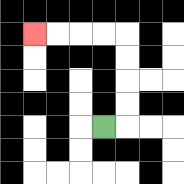{'start': '[4, 5]', 'end': '[1, 1]', 'path_directions': 'R,U,U,U,U,L,L,L,L', 'path_coordinates': '[[4, 5], [5, 5], [5, 4], [5, 3], [5, 2], [5, 1], [4, 1], [3, 1], [2, 1], [1, 1]]'}